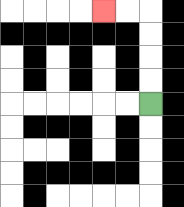{'start': '[6, 4]', 'end': '[4, 0]', 'path_directions': 'U,U,U,U,L,L', 'path_coordinates': '[[6, 4], [6, 3], [6, 2], [6, 1], [6, 0], [5, 0], [4, 0]]'}